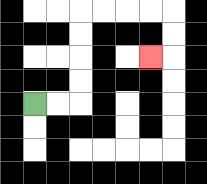{'start': '[1, 4]', 'end': '[6, 2]', 'path_directions': 'R,R,U,U,U,U,R,R,R,R,D,D,L', 'path_coordinates': '[[1, 4], [2, 4], [3, 4], [3, 3], [3, 2], [3, 1], [3, 0], [4, 0], [5, 0], [6, 0], [7, 0], [7, 1], [7, 2], [6, 2]]'}